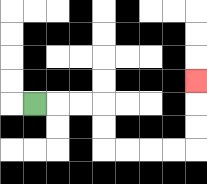{'start': '[1, 4]', 'end': '[8, 3]', 'path_directions': 'R,R,R,D,D,R,R,R,R,U,U,U', 'path_coordinates': '[[1, 4], [2, 4], [3, 4], [4, 4], [4, 5], [4, 6], [5, 6], [6, 6], [7, 6], [8, 6], [8, 5], [8, 4], [8, 3]]'}